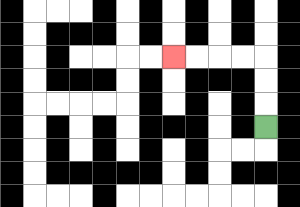{'start': '[11, 5]', 'end': '[7, 2]', 'path_directions': 'U,U,U,L,L,L,L', 'path_coordinates': '[[11, 5], [11, 4], [11, 3], [11, 2], [10, 2], [9, 2], [8, 2], [7, 2]]'}